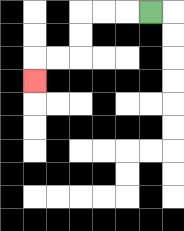{'start': '[6, 0]', 'end': '[1, 3]', 'path_directions': 'L,L,L,D,D,L,L,D', 'path_coordinates': '[[6, 0], [5, 0], [4, 0], [3, 0], [3, 1], [3, 2], [2, 2], [1, 2], [1, 3]]'}